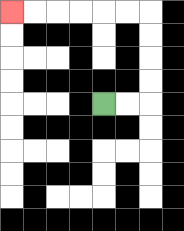{'start': '[4, 4]', 'end': '[0, 0]', 'path_directions': 'R,R,U,U,U,U,L,L,L,L,L,L', 'path_coordinates': '[[4, 4], [5, 4], [6, 4], [6, 3], [6, 2], [6, 1], [6, 0], [5, 0], [4, 0], [3, 0], [2, 0], [1, 0], [0, 0]]'}